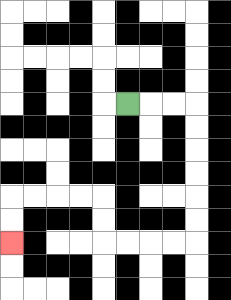{'start': '[5, 4]', 'end': '[0, 10]', 'path_directions': 'R,R,R,D,D,D,D,D,D,L,L,L,L,U,U,L,L,L,L,D,D', 'path_coordinates': '[[5, 4], [6, 4], [7, 4], [8, 4], [8, 5], [8, 6], [8, 7], [8, 8], [8, 9], [8, 10], [7, 10], [6, 10], [5, 10], [4, 10], [4, 9], [4, 8], [3, 8], [2, 8], [1, 8], [0, 8], [0, 9], [0, 10]]'}